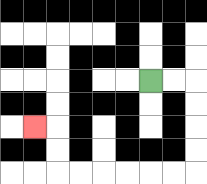{'start': '[6, 3]', 'end': '[1, 5]', 'path_directions': 'R,R,D,D,D,D,L,L,L,L,L,L,U,U,L', 'path_coordinates': '[[6, 3], [7, 3], [8, 3], [8, 4], [8, 5], [8, 6], [8, 7], [7, 7], [6, 7], [5, 7], [4, 7], [3, 7], [2, 7], [2, 6], [2, 5], [1, 5]]'}